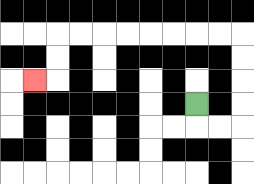{'start': '[8, 4]', 'end': '[1, 3]', 'path_directions': 'D,R,R,U,U,U,U,L,L,L,L,L,L,L,L,D,D,L', 'path_coordinates': '[[8, 4], [8, 5], [9, 5], [10, 5], [10, 4], [10, 3], [10, 2], [10, 1], [9, 1], [8, 1], [7, 1], [6, 1], [5, 1], [4, 1], [3, 1], [2, 1], [2, 2], [2, 3], [1, 3]]'}